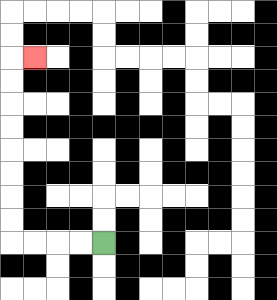{'start': '[4, 10]', 'end': '[1, 2]', 'path_directions': 'L,L,L,L,U,U,U,U,U,U,U,U,R', 'path_coordinates': '[[4, 10], [3, 10], [2, 10], [1, 10], [0, 10], [0, 9], [0, 8], [0, 7], [0, 6], [0, 5], [0, 4], [0, 3], [0, 2], [1, 2]]'}